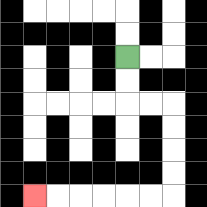{'start': '[5, 2]', 'end': '[1, 8]', 'path_directions': 'D,D,R,R,D,D,D,D,L,L,L,L,L,L', 'path_coordinates': '[[5, 2], [5, 3], [5, 4], [6, 4], [7, 4], [7, 5], [7, 6], [7, 7], [7, 8], [6, 8], [5, 8], [4, 8], [3, 8], [2, 8], [1, 8]]'}